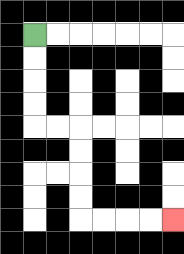{'start': '[1, 1]', 'end': '[7, 9]', 'path_directions': 'D,D,D,D,R,R,D,D,D,D,R,R,R,R', 'path_coordinates': '[[1, 1], [1, 2], [1, 3], [1, 4], [1, 5], [2, 5], [3, 5], [3, 6], [3, 7], [3, 8], [3, 9], [4, 9], [5, 9], [6, 9], [7, 9]]'}